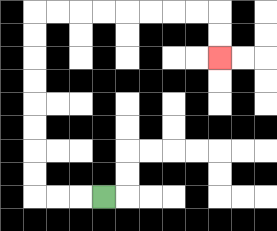{'start': '[4, 8]', 'end': '[9, 2]', 'path_directions': 'L,L,L,U,U,U,U,U,U,U,U,R,R,R,R,R,R,R,R,D,D', 'path_coordinates': '[[4, 8], [3, 8], [2, 8], [1, 8], [1, 7], [1, 6], [1, 5], [1, 4], [1, 3], [1, 2], [1, 1], [1, 0], [2, 0], [3, 0], [4, 0], [5, 0], [6, 0], [7, 0], [8, 0], [9, 0], [9, 1], [9, 2]]'}